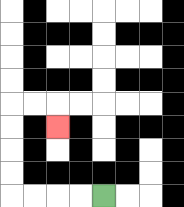{'start': '[4, 8]', 'end': '[2, 5]', 'path_directions': 'L,L,L,L,U,U,U,U,R,R,D', 'path_coordinates': '[[4, 8], [3, 8], [2, 8], [1, 8], [0, 8], [0, 7], [0, 6], [0, 5], [0, 4], [1, 4], [2, 4], [2, 5]]'}